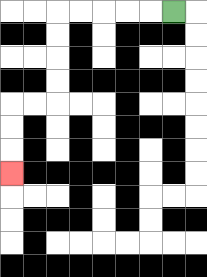{'start': '[7, 0]', 'end': '[0, 7]', 'path_directions': 'L,L,L,L,L,D,D,D,D,L,L,D,D,D', 'path_coordinates': '[[7, 0], [6, 0], [5, 0], [4, 0], [3, 0], [2, 0], [2, 1], [2, 2], [2, 3], [2, 4], [1, 4], [0, 4], [0, 5], [0, 6], [0, 7]]'}